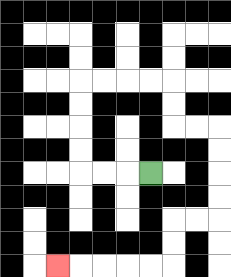{'start': '[6, 7]', 'end': '[2, 11]', 'path_directions': 'L,L,L,U,U,U,U,R,R,R,R,D,D,R,R,D,D,D,D,L,L,D,D,L,L,L,L,L', 'path_coordinates': '[[6, 7], [5, 7], [4, 7], [3, 7], [3, 6], [3, 5], [3, 4], [3, 3], [4, 3], [5, 3], [6, 3], [7, 3], [7, 4], [7, 5], [8, 5], [9, 5], [9, 6], [9, 7], [9, 8], [9, 9], [8, 9], [7, 9], [7, 10], [7, 11], [6, 11], [5, 11], [4, 11], [3, 11], [2, 11]]'}